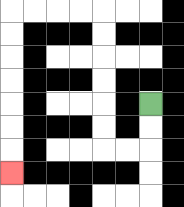{'start': '[6, 4]', 'end': '[0, 7]', 'path_directions': 'D,D,L,L,U,U,U,U,U,U,L,L,L,L,D,D,D,D,D,D,D', 'path_coordinates': '[[6, 4], [6, 5], [6, 6], [5, 6], [4, 6], [4, 5], [4, 4], [4, 3], [4, 2], [4, 1], [4, 0], [3, 0], [2, 0], [1, 0], [0, 0], [0, 1], [0, 2], [0, 3], [0, 4], [0, 5], [0, 6], [0, 7]]'}